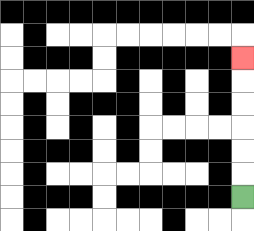{'start': '[10, 8]', 'end': '[10, 2]', 'path_directions': 'U,U,U,U,U,U', 'path_coordinates': '[[10, 8], [10, 7], [10, 6], [10, 5], [10, 4], [10, 3], [10, 2]]'}